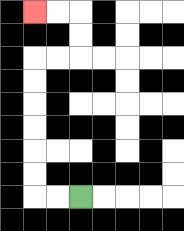{'start': '[3, 8]', 'end': '[1, 0]', 'path_directions': 'L,L,U,U,U,U,U,U,R,R,U,U,L,L', 'path_coordinates': '[[3, 8], [2, 8], [1, 8], [1, 7], [1, 6], [1, 5], [1, 4], [1, 3], [1, 2], [2, 2], [3, 2], [3, 1], [3, 0], [2, 0], [1, 0]]'}